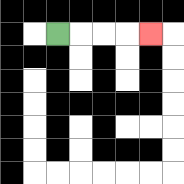{'start': '[2, 1]', 'end': '[6, 1]', 'path_directions': 'R,R,R,R', 'path_coordinates': '[[2, 1], [3, 1], [4, 1], [5, 1], [6, 1]]'}